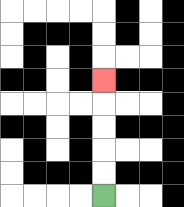{'start': '[4, 8]', 'end': '[4, 3]', 'path_directions': 'U,U,U,U,U', 'path_coordinates': '[[4, 8], [4, 7], [4, 6], [4, 5], [4, 4], [4, 3]]'}